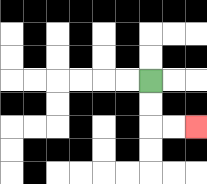{'start': '[6, 3]', 'end': '[8, 5]', 'path_directions': 'D,D,R,R', 'path_coordinates': '[[6, 3], [6, 4], [6, 5], [7, 5], [8, 5]]'}